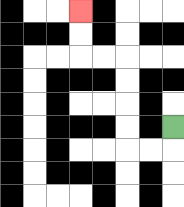{'start': '[7, 5]', 'end': '[3, 0]', 'path_directions': 'D,L,L,U,U,U,U,L,L,U,U', 'path_coordinates': '[[7, 5], [7, 6], [6, 6], [5, 6], [5, 5], [5, 4], [5, 3], [5, 2], [4, 2], [3, 2], [3, 1], [3, 0]]'}